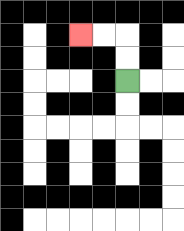{'start': '[5, 3]', 'end': '[3, 1]', 'path_directions': 'U,U,L,L', 'path_coordinates': '[[5, 3], [5, 2], [5, 1], [4, 1], [3, 1]]'}